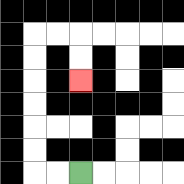{'start': '[3, 7]', 'end': '[3, 3]', 'path_directions': 'L,L,U,U,U,U,U,U,R,R,D,D', 'path_coordinates': '[[3, 7], [2, 7], [1, 7], [1, 6], [1, 5], [1, 4], [1, 3], [1, 2], [1, 1], [2, 1], [3, 1], [3, 2], [3, 3]]'}